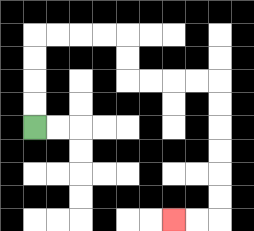{'start': '[1, 5]', 'end': '[7, 9]', 'path_directions': 'U,U,U,U,R,R,R,R,D,D,R,R,R,R,D,D,D,D,D,D,L,L', 'path_coordinates': '[[1, 5], [1, 4], [1, 3], [1, 2], [1, 1], [2, 1], [3, 1], [4, 1], [5, 1], [5, 2], [5, 3], [6, 3], [7, 3], [8, 3], [9, 3], [9, 4], [9, 5], [9, 6], [9, 7], [9, 8], [9, 9], [8, 9], [7, 9]]'}